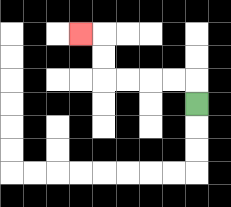{'start': '[8, 4]', 'end': '[3, 1]', 'path_directions': 'U,L,L,L,L,U,U,L', 'path_coordinates': '[[8, 4], [8, 3], [7, 3], [6, 3], [5, 3], [4, 3], [4, 2], [4, 1], [3, 1]]'}